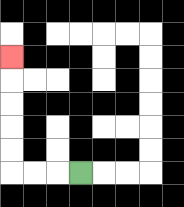{'start': '[3, 7]', 'end': '[0, 2]', 'path_directions': 'L,L,L,U,U,U,U,U', 'path_coordinates': '[[3, 7], [2, 7], [1, 7], [0, 7], [0, 6], [0, 5], [0, 4], [0, 3], [0, 2]]'}